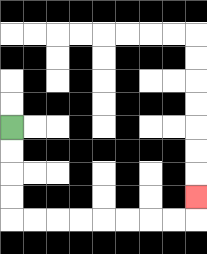{'start': '[0, 5]', 'end': '[8, 8]', 'path_directions': 'D,D,D,D,R,R,R,R,R,R,R,R,U', 'path_coordinates': '[[0, 5], [0, 6], [0, 7], [0, 8], [0, 9], [1, 9], [2, 9], [3, 9], [4, 9], [5, 9], [6, 9], [7, 9], [8, 9], [8, 8]]'}